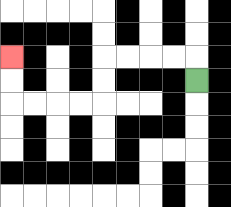{'start': '[8, 3]', 'end': '[0, 2]', 'path_directions': 'U,L,L,L,L,D,D,L,L,L,L,U,U', 'path_coordinates': '[[8, 3], [8, 2], [7, 2], [6, 2], [5, 2], [4, 2], [4, 3], [4, 4], [3, 4], [2, 4], [1, 4], [0, 4], [0, 3], [0, 2]]'}